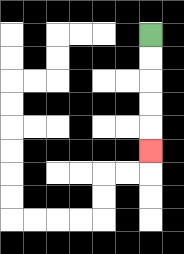{'start': '[6, 1]', 'end': '[6, 6]', 'path_directions': 'D,D,D,D,D', 'path_coordinates': '[[6, 1], [6, 2], [6, 3], [6, 4], [6, 5], [6, 6]]'}